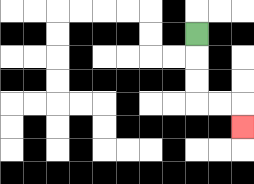{'start': '[8, 1]', 'end': '[10, 5]', 'path_directions': 'D,D,D,R,R,D', 'path_coordinates': '[[8, 1], [8, 2], [8, 3], [8, 4], [9, 4], [10, 4], [10, 5]]'}